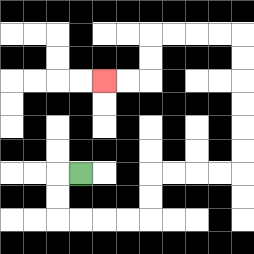{'start': '[3, 7]', 'end': '[4, 3]', 'path_directions': 'L,D,D,R,R,R,R,U,U,R,R,R,R,U,U,U,U,U,U,L,L,L,L,D,D,L,L', 'path_coordinates': '[[3, 7], [2, 7], [2, 8], [2, 9], [3, 9], [4, 9], [5, 9], [6, 9], [6, 8], [6, 7], [7, 7], [8, 7], [9, 7], [10, 7], [10, 6], [10, 5], [10, 4], [10, 3], [10, 2], [10, 1], [9, 1], [8, 1], [7, 1], [6, 1], [6, 2], [6, 3], [5, 3], [4, 3]]'}